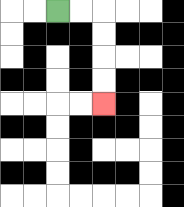{'start': '[2, 0]', 'end': '[4, 4]', 'path_directions': 'R,R,D,D,D,D', 'path_coordinates': '[[2, 0], [3, 0], [4, 0], [4, 1], [4, 2], [4, 3], [4, 4]]'}